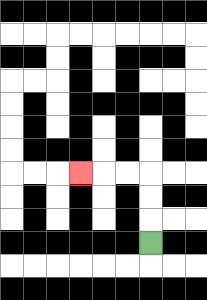{'start': '[6, 10]', 'end': '[3, 7]', 'path_directions': 'U,U,U,L,L,L', 'path_coordinates': '[[6, 10], [6, 9], [6, 8], [6, 7], [5, 7], [4, 7], [3, 7]]'}